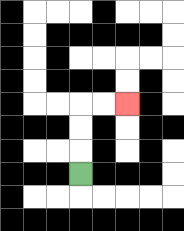{'start': '[3, 7]', 'end': '[5, 4]', 'path_directions': 'U,U,U,R,R', 'path_coordinates': '[[3, 7], [3, 6], [3, 5], [3, 4], [4, 4], [5, 4]]'}